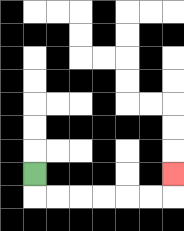{'start': '[1, 7]', 'end': '[7, 7]', 'path_directions': 'D,R,R,R,R,R,R,U', 'path_coordinates': '[[1, 7], [1, 8], [2, 8], [3, 8], [4, 8], [5, 8], [6, 8], [7, 8], [7, 7]]'}